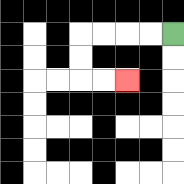{'start': '[7, 1]', 'end': '[5, 3]', 'path_directions': 'L,L,L,L,D,D,R,R', 'path_coordinates': '[[7, 1], [6, 1], [5, 1], [4, 1], [3, 1], [3, 2], [3, 3], [4, 3], [5, 3]]'}